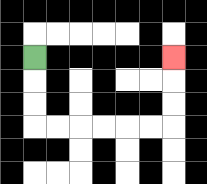{'start': '[1, 2]', 'end': '[7, 2]', 'path_directions': 'D,D,D,R,R,R,R,R,R,U,U,U', 'path_coordinates': '[[1, 2], [1, 3], [1, 4], [1, 5], [2, 5], [3, 5], [4, 5], [5, 5], [6, 5], [7, 5], [7, 4], [7, 3], [7, 2]]'}